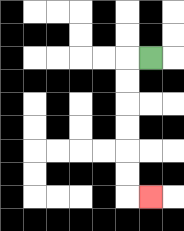{'start': '[6, 2]', 'end': '[6, 8]', 'path_directions': 'L,D,D,D,D,D,D,R', 'path_coordinates': '[[6, 2], [5, 2], [5, 3], [5, 4], [5, 5], [5, 6], [5, 7], [5, 8], [6, 8]]'}